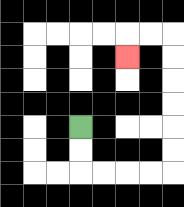{'start': '[3, 5]', 'end': '[5, 2]', 'path_directions': 'D,D,R,R,R,R,U,U,U,U,U,U,L,L,D', 'path_coordinates': '[[3, 5], [3, 6], [3, 7], [4, 7], [5, 7], [6, 7], [7, 7], [7, 6], [7, 5], [7, 4], [7, 3], [7, 2], [7, 1], [6, 1], [5, 1], [5, 2]]'}